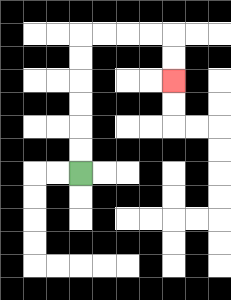{'start': '[3, 7]', 'end': '[7, 3]', 'path_directions': 'U,U,U,U,U,U,R,R,R,R,D,D', 'path_coordinates': '[[3, 7], [3, 6], [3, 5], [3, 4], [3, 3], [3, 2], [3, 1], [4, 1], [5, 1], [6, 1], [7, 1], [7, 2], [7, 3]]'}